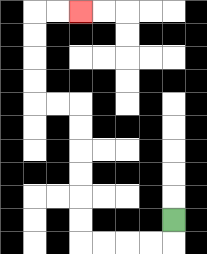{'start': '[7, 9]', 'end': '[3, 0]', 'path_directions': 'D,L,L,L,L,U,U,U,U,U,U,L,L,U,U,U,U,R,R', 'path_coordinates': '[[7, 9], [7, 10], [6, 10], [5, 10], [4, 10], [3, 10], [3, 9], [3, 8], [3, 7], [3, 6], [3, 5], [3, 4], [2, 4], [1, 4], [1, 3], [1, 2], [1, 1], [1, 0], [2, 0], [3, 0]]'}